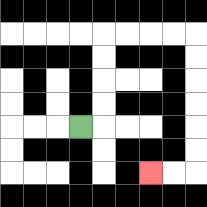{'start': '[3, 5]', 'end': '[6, 7]', 'path_directions': 'R,U,U,U,U,R,R,R,R,D,D,D,D,D,D,L,L', 'path_coordinates': '[[3, 5], [4, 5], [4, 4], [4, 3], [4, 2], [4, 1], [5, 1], [6, 1], [7, 1], [8, 1], [8, 2], [8, 3], [8, 4], [8, 5], [8, 6], [8, 7], [7, 7], [6, 7]]'}